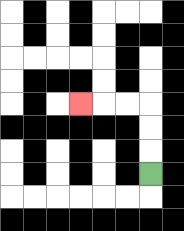{'start': '[6, 7]', 'end': '[3, 4]', 'path_directions': 'U,U,U,L,L,L', 'path_coordinates': '[[6, 7], [6, 6], [6, 5], [6, 4], [5, 4], [4, 4], [3, 4]]'}